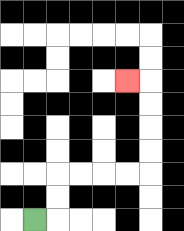{'start': '[1, 9]', 'end': '[5, 3]', 'path_directions': 'R,U,U,R,R,R,R,U,U,U,U,L', 'path_coordinates': '[[1, 9], [2, 9], [2, 8], [2, 7], [3, 7], [4, 7], [5, 7], [6, 7], [6, 6], [6, 5], [6, 4], [6, 3], [5, 3]]'}